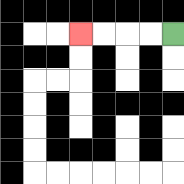{'start': '[7, 1]', 'end': '[3, 1]', 'path_directions': 'L,L,L,L', 'path_coordinates': '[[7, 1], [6, 1], [5, 1], [4, 1], [3, 1]]'}